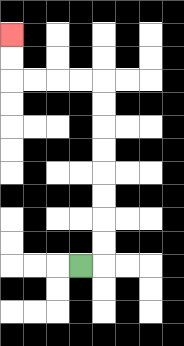{'start': '[3, 11]', 'end': '[0, 1]', 'path_directions': 'R,U,U,U,U,U,U,U,U,L,L,L,L,U,U', 'path_coordinates': '[[3, 11], [4, 11], [4, 10], [4, 9], [4, 8], [4, 7], [4, 6], [4, 5], [4, 4], [4, 3], [3, 3], [2, 3], [1, 3], [0, 3], [0, 2], [0, 1]]'}